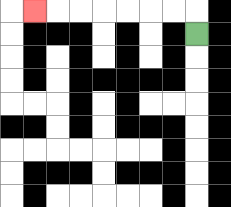{'start': '[8, 1]', 'end': '[1, 0]', 'path_directions': 'U,L,L,L,L,L,L,L', 'path_coordinates': '[[8, 1], [8, 0], [7, 0], [6, 0], [5, 0], [4, 0], [3, 0], [2, 0], [1, 0]]'}